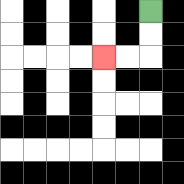{'start': '[6, 0]', 'end': '[4, 2]', 'path_directions': 'D,D,L,L', 'path_coordinates': '[[6, 0], [6, 1], [6, 2], [5, 2], [4, 2]]'}